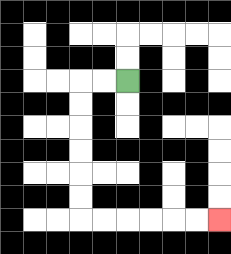{'start': '[5, 3]', 'end': '[9, 9]', 'path_directions': 'L,L,D,D,D,D,D,D,R,R,R,R,R,R', 'path_coordinates': '[[5, 3], [4, 3], [3, 3], [3, 4], [3, 5], [3, 6], [3, 7], [3, 8], [3, 9], [4, 9], [5, 9], [6, 9], [7, 9], [8, 9], [9, 9]]'}